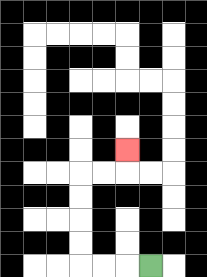{'start': '[6, 11]', 'end': '[5, 6]', 'path_directions': 'L,L,L,U,U,U,U,R,R,U', 'path_coordinates': '[[6, 11], [5, 11], [4, 11], [3, 11], [3, 10], [3, 9], [3, 8], [3, 7], [4, 7], [5, 7], [5, 6]]'}